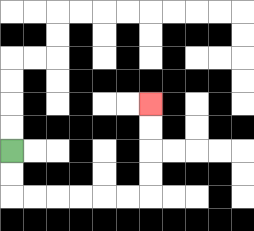{'start': '[0, 6]', 'end': '[6, 4]', 'path_directions': 'D,D,R,R,R,R,R,R,U,U,U,U', 'path_coordinates': '[[0, 6], [0, 7], [0, 8], [1, 8], [2, 8], [3, 8], [4, 8], [5, 8], [6, 8], [6, 7], [6, 6], [6, 5], [6, 4]]'}